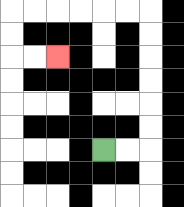{'start': '[4, 6]', 'end': '[2, 2]', 'path_directions': 'R,R,U,U,U,U,U,U,L,L,L,L,L,L,D,D,R,R', 'path_coordinates': '[[4, 6], [5, 6], [6, 6], [6, 5], [6, 4], [6, 3], [6, 2], [6, 1], [6, 0], [5, 0], [4, 0], [3, 0], [2, 0], [1, 0], [0, 0], [0, 1], [0, 2], [1, 2], [2, 2]]'}